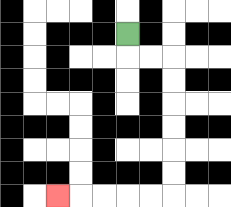{'start': '[5, 1]', 'end': '[2, 8]', 'path_directions': 'D,R,R,D,D,D,D,D,D,L,L,L,L,L', 'path_coordinates': '[[5, 1], [5, 2], [6, 2], [7, 2], [7, 3], [7, 4], [7, 5], [7, 6], [7, 7], [7, 8], [6, 8], [5, 8], [4, 8], [3, 8], [2, 8]]'}